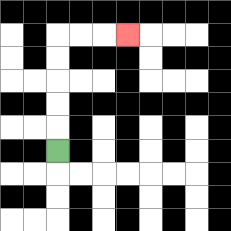{'start': '[2, 6]', 'end': '[5, 1]', 'path_directions': 'U,U,U,U,U,R,R,R', 'path_coordinates': '[[2, 6], [2, 5], [2, 4], [2, 3], [2, 2], [2, 1], [3, 1], [4, 1], [5, 1]]'}